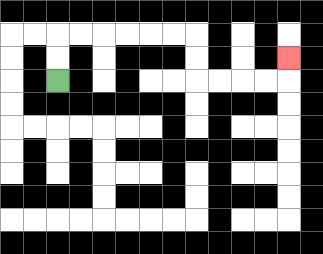{'start': '[2, 3]', 'end': '[12, 2]', 'path_directions': 'U,U,R,R,R,R,R,R,D,D,R,R,R,R,U', 'path_coordinates': '[[2, 3], [2, 2], [2, 1], [3, 1], [4, 1], [5, 1], [6, 1], [7, 1], [8, 1], [8, 2], [8, 3], [9, 3], [10, 3], [11, 3], [12, 3], [12, 2]]'}